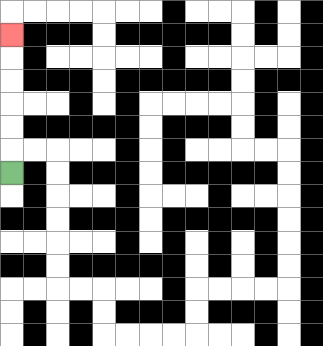{'start': '[0, 7]', 'end': '[0, 1]', 'path_directions': 'U,U,U,U,U,U', 'path_coordinates': '[[0, 7], [0, 6], [0, 5], [0, 4], [0, 3], [0, 2], [0, 1]]'}